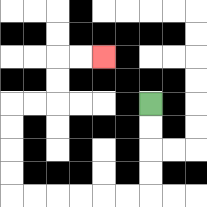{'start': '[6, 4]', 'end': '[4, 2]', 'path_directions': 'D,D,D,D,L,L,L,L,L,L,U,U,U,U,R,R,U,U,R,R', 'path_coordinates': '[[6, 4], [6, 5], [6, 6], [6, 7], [6, 8], [5, 8], [4, 8], [3, 8], [2, 8], [1, 8], [0, 8], [0, 7], [0, 6], [0, 5], [0, 4], [1, 4], [2, 4], [2, 3], [2, 2], [3, 2], [4, 2]]'}